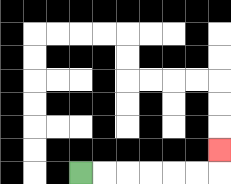{'start': '[3, 7]', 'end': '[9, 6]', 'path_directions': 'R,R,R,R,R,R,U', 'path_coordinates': '[[3, 7], [4, 7], [5, 7], [6, 7], [7, 7], [8, 7], [9, 7], [9, 6]]'}